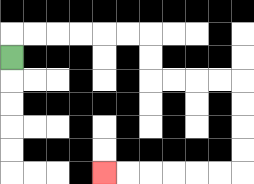{'start': '[0, 2]', 'end': '[4, 7]', 'path_directions': 'U,R,R,R,R,R,R,D,D,R,R,R,R,D,D,D,D,L,L,L,L,L,L', 'path_coordinates': '[[0, 2], [0, 1], [1, 1], [2, 1], [3, 1], [4, 1], [5, 1], [6, 1], [6, 2], [6, 3], [7, 3], [8, 3], [9, 3], [10, 3], [10, 4], [10, 5], [10, 6], [10, 7], [9, 7], [8, 7], [7, 7], [6, 7], [5, 7], [4, 7]]'}